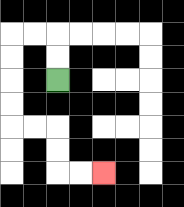{'start': '[2, 3]', 'end': '[4, 7]', 'path_directions': 'U,U,L,L,D,D,D,D,R,R,D,D,R,R', 'path_coordinates': '[[2, 3], [2, 2], [2, 1], [1, 1], [0, 1], [0, 2], [0, 3], [0, 4], [0, 5], [1, 5], [2, 5], [2, 6], [2, 7], [3, 7], [4, 7]]'}